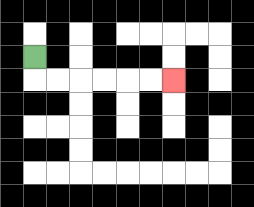{'start': '[1, 2]', 'end': '[7, 3]', 'path_directions': 'D,R,R,R,R,R,R', 'path_coordinates': '[[1, 2], [1, 3], [2, 3], [3, 3], [4, 3], [5, 3], [6, 3], [7, 3]]'}